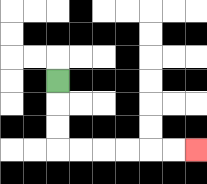{'start': '[2, 3]', 'end': '[8, 6]', 'path_directions': 'D,D,D,R,R,R,R,R,R', 'path_coordinates': '[[2, 3], [2, 4], [2, 5], [2, 6], [3, 6], [4, 6], [5, 6], [6, 6], [7, 6], [8, 6]]'}